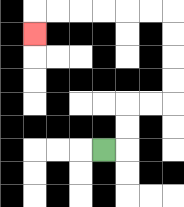{'start': '[4, 6]', 'end': '[1, 1]', 'path_directions': 'R,U,U,R,R,U,U,U,U,L,L,L,L,L,L,D', 'path_coordinates': '[[4, 6], [5, 6], [5, 5], [5, 4], [6, 4], [7, 4], [7, 3], [7, 2], [7, 1], [7, 0], [6, 0], [5, 0], [4, 0], [3, 0], [2, 0], [1, 0], [1, 1]]'}